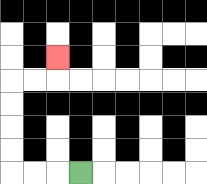{'start': '[3, 7]', 'end': '[2, 2]', 'path_directions': 'L,L,L,U,U,U,U,R,R,U', 'path_coordinates': '[[3, 7], [2, 7], [1, 7], [0, 7], [0, 6], [0, 5], [0, 4], [0, 3], [1, 3], [2, 3], [2, 2]]'}